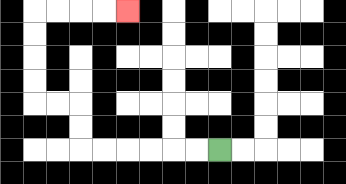{'start': '[9, 6]', 'end': '[5, 0]', 'path_directions': 'L,L,L,L,L,L,U,U,L,L,U,U,U,U,R,R,R,R', 'path_coordinates': '[[9, 6], [8, 6], [7, 6], [6, 6], [5, 6], [4, 6], [3, 6], [3, 5], [3, 4], [2, 4], [1, 4], [1, 3], [1, 2], [1, 1], [1, 0], [2, 0], [3, 0], [4, 0], [5, 0]]'}